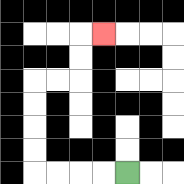{'start': '[5, 7]', 'end': '[4, 1]', 'path_directions': 'L,L,L,L,U,U,U,U,R,R,U,U,R', 'path_coordinates': '[[5, 7], [4, 7], [3, 7], [2, 7], [1, 7], [1, 6], [1, 5], [1, 4], [1, 3], [2, 3], [3, 3], [3, 2], [3, 1], [4, 1]]'}